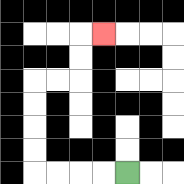{'start': '[5, 7]', 'end': '[4, 1]', 'path_directions': 'L,L,L,L,U,U,U,U,R,R,U,U,R', 'path_coordinates': '[[5, 7], [4, 7], [3, 7], [2, 7], [1, 7], [1, 6], [1, 5], [1, 4], [1, 3], [2, 3], [3, 3], [3, 2], [3, 1], [4, 1]]'}